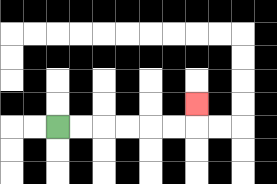{'start': '[2, 5]', 'end': '[8, 4]', 'path_directions': 'R,R,R,R,R,R,U', 'path_coordinates': '[[2, 5], [3, 5], [4, 5], [5, 5], [6, 5], [7, 5], [8, 5], [8, 4]]'}